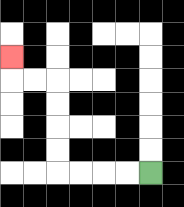{'start': '[6, 7]', 'end': '[0, 2]', 'path_directions': 'L,L,L,L,U,U,U,U,L,L,U', 'path_coordinates': '[[6, 7], [5, 7], [4, 7], [3, 7], [2, 7], [2, 6], [2, 5], [2, 4], [2, 3], [1, 3], [0, 3], [0, 2]]'}